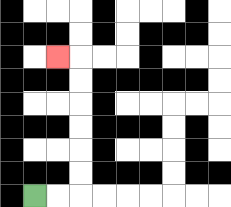{'start': '[1, 8]', 'end': '[2, 2]', 'path_directions': 'R,R,U,U,U,U,U,U,L', 'path_coordinates': '[[1, 8], [2, 8], [3, 8], [3, 7], [3, 6], [3, 5], [3, 4], [3, 3], [3, 2], [2, 2]]'}